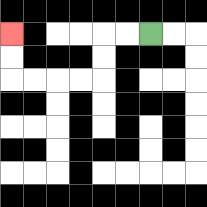{'start': '[6, 1]', 'end': '[0, 1]', 'path_directions': 'L,L,D,D,L,L,L,L,U,U', 'path_coordinates': '[[6, 1], [5, 1], [4, 1], [4, 2], [4, 3], [3, 3], [2, 3], [1, 3], [0, 3], [0, 2], [0, 1]]'}